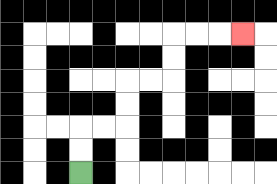{'start': '[3, 7]', 'end': '[10, 1]', 'path_directions': 'U,U,R,R,U,U,R,R,U,U,R,R,R', 'path_coordinates': '[[3, 7], [3, 6], [3, 5], [4, 5], [5, 5], [5, 4], [5, 3], [6, 3], [7, 3], [7, 2], [7, 1], [8, 1], [9, 1], [10, 1]]'}